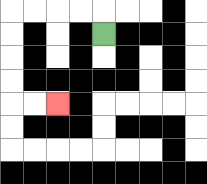{'start': '[4, 1]', 'end': '[2, 4]', 'path_directions': 'U,L,L,L,L,D,D,D,D,R,R', 'path_coordinates': '[[4, 1], [4, 0], [3, 0], [2, 0], [1, 0], [0, 0], [0, 1], [0, 2], [0, 3], [0, 4], [1, 4], [2, 4]]'}